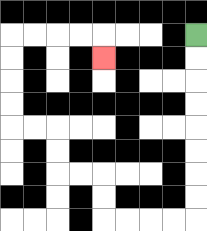{'start': '[8, 1]', 'end': '[4, 2]', 'path_directions': 'D,D,D,D,D,D,D,D,L,L,L,L,U,U,L,L,U,U,L,L,U,U,U,U,R,R,R,R,D', 'path_coordinates': '[[8, 1], [8, 2], [8, 3], [8, 4], [8, 5], [8, 6], [8, 7], [8, 8], [8, 9], [7, 9], [6, 9], [5, 9], [4, 9], [4, 8], [4, 7], [3, 7], [2, 7], [2, 6], [2, 5], [1, 5], [0, 5], [0, 4], [0, 3], [0, 2], [0, 1], [1, 1], [2, 1], [3, 1], [4, 1], [4, 2]]'}